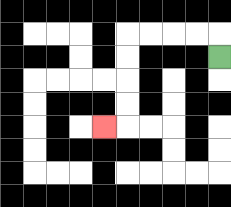{'start': '[9, 2]', 'end': '[4, 5]', 'path_directions': 'U,L,L,L,L,D,D,D,D,L', 'path_coordinates': '[[9, 2], [9, 1], [8, 1], [7, 1], [6, 1], [5, 1], [5, 2], [5, 3], [5, 4], [5, 5], [4, 5]]'}